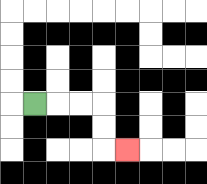{'start': '[1, 4]', 'end': '[5, 6]', 'path_directions': 'R,R,R,D,D,R', 'path_coordinates': '[[1, 4], [2, 4], [3, 4], [4, 4], [4, 5], [4, 6], [5, 6]]'}